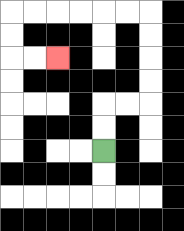{'start': '[4, 6]', 'end': '[2, 2]', 'path_directions': 'U,U,R,R,U,U,U,U,L,L,L,L,L,L,D,D,R,R', 'path_coordinates': '[[4, 6], [4, 5], [4, 4], [5, 4], [6, 4], [6, 3], [6, 2], [6, 1], [6, 0], [5, 0], [4, 0], [3, 0], [2, 0], [1, 0], [0, 0], [0, 1], [0, 2], [1, 2], [2, 2]]'}